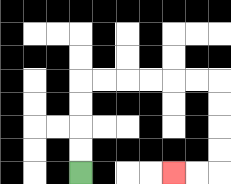{'start': '[3, 7]', 'end': '[7, 7]', 'path_directions': 'U,U,U,U,R,R,R,R,R,R,D,D,D,D,L,L', 'path_coordinates': '[[3, 7], [3, 6], [3, 5], [3, 4], [3, 3], [4, 3], [5, 3], [6, 3], [7, 3], [8, 3], [9, 3], [9, 4], [9, 5], [9, 6], [9, 7], [8, 7], [7, 7]]'}